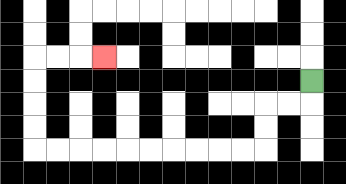{'start': '[13, 3]', 'end': '[4, 2]', 'path_directions': 'D,L,L,D,D,L,L,L,L,L,L,L,L,L,L,U,U,U,U,R,R,R', 'path_coordinates': '[[13, 3], [13, 4], [12, 4], [11, 4], [11, 5], [11, 6], [10, 6], [9, 6], [8, 6], [7, 6], [6, 6], [5, 6], [4, 6], [3, 6], [2, 6], [1, 6], [1, 5], [1, 4], [1, 3], [1, 2], [2, 2], [3, 2], [4, 2]]'}